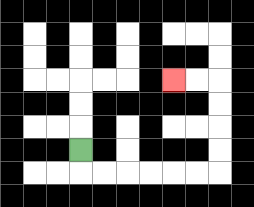{'start': '[3, 6]', 'end': '[7, 3]', 'path_directions': 'D,R,R,R,R,R,R,U,U,U,U,L,L', 'path_coordinates': '[[3, 6], [3, 7], [4, 7], [5, 7], [6, 7], [7, 7], [8, 7], [9, 7], [9, 6], [9, 5], [9, 4], [9, 3], [8, 3], [7, 3]]'}